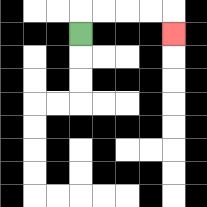{'start': '[3, 1]', 'end': '[7, 1]', 'path_directions': 'U,R,R,R,R,D', 'path_coordinates': '[[3, 1], [3, 0], [4, 0], [5, 0], [6, 0], [7, 0], [7, 1]]'}